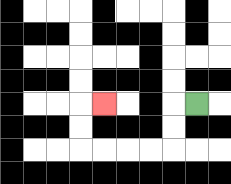{'start': '[8, 4]', 'end': '[4, 4]', 'path_directions': 'L,D,D,L,L,L,L,U,U,R', 'path_coordinates': '[[8, 4], [7, 4], [7, 5], [7, 6], [6, 6], [5, 6], [4, 6], [3, 6], [3, 5], [3, 4], [4, 4]]'}